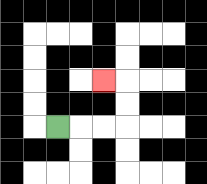{'start': '[2, 5]', 'end': '[4, 3]', 'path_directions': 'R,R,R,U,U,L', 'path_coordinates': '[[2, 5], [3, 5], [4, 5], [5, 5], [5, 4], [5, 3], [4, 3]]'}